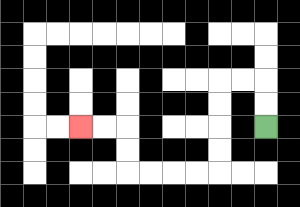{'start': '[11, 5]', 'end': '[3, 5]', 'path_directions': 'U,U,L,L,D,D,D,D,L,L,L,L,U,U,L,L', 'path_coordinates': '[[11, 5], [11, 4], [11, 3], [10, 3], [9, 3], [9, 4], [9, 5], [9, 6], [9, 7], [8, 7], [7, 7], [6, 7], [5, 7], [5, 6], [5, 5], [4, 5], [3, 5]]'}